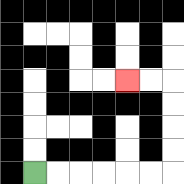{'start': '[1, 7]', 'end': '[5, 3]', 'path_directions': 'R,R,R,R,R,R,U,U,U,U,L,L', 'path_coordinates': '[[1, 7], [2, 7], [3, 7], [4, 7], [5, 7], [6, 7], [7, 7], [7, 6], [7, 5], [7, 4], [7, 3], [6, 3], [5, 3]]'}